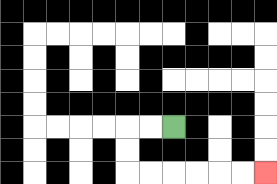{'start': '[7, 5]', 'end': '[11, 7]', 'path_directions': 'L,L,D,D,R,R,R,R,R,R', 'path_coordinates': '[[7, 5], [6, 5], [5, 5], [5, 6], [5, 7], [6, 7], [7, 7], [8, 7], [9, 7], [10, 7], [11, 7]]'}